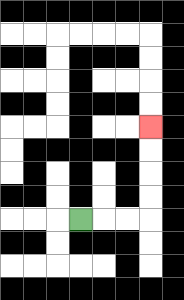{'start': '[3, 9]', 'end': '[6, 5]', 'path_directions': 'R,R,R,U,U,U,U', 'path_coordinates': '[[3, 9], [4, 9], [5, 9], [6, 9], [6, 8], [6, 7], [6, 6], [6, 5]]'}